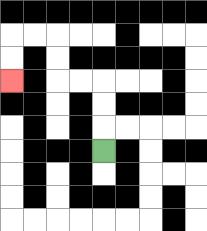{'start': '[4, 6]', 'end': '[0, 3]', 'path_directions': 'U,U,U,L,L,U,U,L,L,D,D', 'path_coordinates': '[[4, 6], [4, 5], [4, 4], [4, 3], [3, 3], [2, 3], [2, 2], [2, 1], [1, 1], [0, 1], [0, 2], [0, 3]]'}